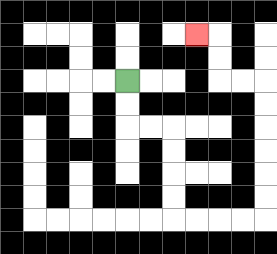{'start': '[5, 3]', 'end': '[8, 1]', 'path_directions': 'D,D,R,R,D,D,D,D,R,R,R,R,U,U,U,U,U,U,L,L,U,U,L', 'path_coordinates': '[[5, 3], [5, 4], [5, 5], [6, 5], [7, 5], [7, 6], [7, 7], [7, 8], [7, 9], [8, 9], [9, 9], [10, 9], [11, 9], [11, 8], [11, 7], [11, 6], [11, 5], [11, 4], [11, 3], [10, 3], [9, 3], [9, 2], [9, 1], [8, 1]]'}